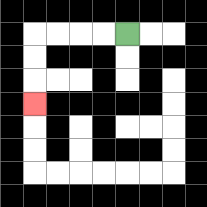{'start': '[5, 1]', 'end': '[1, 4]', 'path_directions': 'L,L,L,L,D,D,D', 'path_coordinates': '[[5, 1], [4, 1], [3, 1], [2, 1], [1, 1], [1, 2], [1, 3], [1, 4]]'}